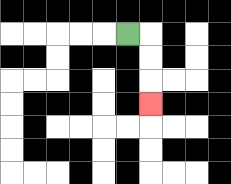{'start': '[5, 1]', 'end': '[6, 4]', 'path_directions': 'R,D,D,D', 'path_coordinates': '[[5, 1], [6, 1], [6, 2], [6, 3], [6, 4]]'}